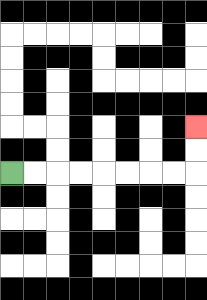{'start': '[0, 7]', 'end': '[8, 5]', 'path_directions': 'R,R,R,R,R,R,R,R,U,U', 'path_coordinates': '[[0, 7], [1, 7], [2, 7], [3, 7], [4, 7], [5, 7], [6, 7], [7, 7], [8, 7], [8, 6], [8, 5]]'}